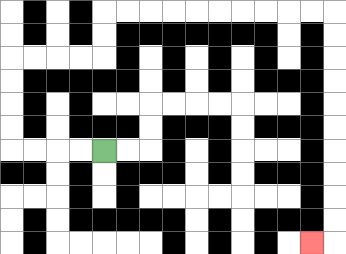{'start': '[4, 6]', 'end': '[13, 10]', 'path_directions': 'L,L,L,L,U,U,U,U,R,R,R,R,U,U,R,R,R,R,R,R,R,R,R,R,D,D,D,D,D,D,D,D,D,D,L', 'path_coordinates': '[[4, 6], [3, 6], [2, 6], [1, 6], [0, 6], [0, 5], [0, 4], [0, 3], [0, 2], [1, 2], [2, 2], [3, 2], [4, 2], [4, 1], [4, 0], [5, 0], [6, 0], [7, 0], [8, 0], [9, 0], [10, 0], [11, 0], [12, 0], [13, 0], [14, 0], [14, 1], [14, 2], [14, 3], [14, 4], [14, 5], [14, 6], [14, 7], [14, 8], [14, 9], [14, 10], [13, 10]]'}